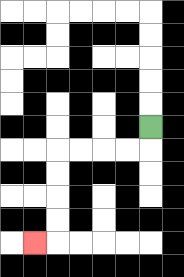{'start': '[6, 5]', 'end': '[1, 10]', 'path_directions': 'D,L,L,L,L,D,D,D,D,L', 'path_coordinates': '[[6, 5], [6, 6], [5, 6], [4, 6], [3, 6], [2, 6], [2, 7], [2, 8], [2, 9], [2, 10], [1, 10]]'}